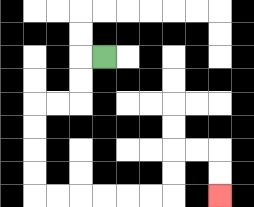{'start': '[4, 2]', 'end': '[9, 8]', 'path_directions': 'L,D,D,L,L,D,D,D,D,R,R,R,R,R,R,U,U,R,R,D,D', 'path_coordinates': '[[4, 2], [3, 2], [3, 3], [3, 4], [2, 4], [1, 4], [1, 5], [1, 6], [1, 7], [1, 8], [2, 8], [3, 8], [4, 8], [5, 8], [6, 8], [7, 8], [7, 7], [7, 6], [8, 6], [9, 6], [9, 7], [9, 8]]'}